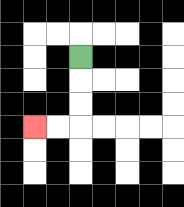{'start': '[3, 2]', 'end': '[1, 5]', 'path_directions': 'D,D,D,L,L', 'path_coordinates': '[[3, 2], [3, 3], [3, 4], [3, 5], [2, 5], [1, 5]]'}